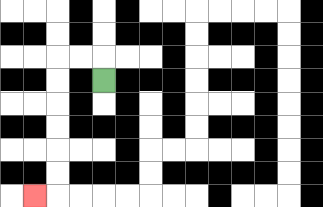{'start': '[4, 3]', 'end': '[1, 8]', 'path_directions': 'U,L,L,D,D,D,D,D,D,L', 'path_coordinates': '[[4, 3], [4, 2], [3, 2], [2, 2], [2, 3], [2, 4], [2, 5], [2, 6], [2, 7], [2, 8], [1, 8]]'}